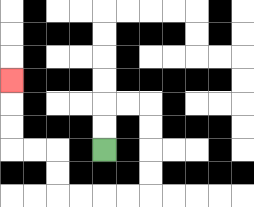{'start': '[4, 6]', 'end': '[0, 3]', 'path_directions': 'U,U,R,R,D,D,D,D,L,L,L,L,U,U,L,L,U,U,U', 'path_coordinates': '[[4, 6], [4, 5], [4, 4], [5, 4], [6, 4], [6, 5], [6, 6], [6, 7], [6, 8], [5, 8], [4, 8], [3, 8], [2, 8], [2, 7], [2, 6], [1, 6], [0, 6], [0, 5], [0, 4], [0, 3]]'}